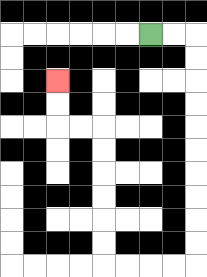{'start': '[6, 1]', 'end': '[2, 3]', 'path_directions': 'R,R,D,D,D,D,D,D,D,D,D,D,L,L,L,L,U,U,U,U,U,U,L,L,U,U', 'path_coordinates': '[[6, 1], [7, 1], [8, 1], [8, 2], [8, 3], [8, 4], [8, 5], [8, 6], [8, 7], [8, 8], [8, 9], [8, 10], [8, 11], [7, 11], [6, 11], [5, 11], [4, 11], [4, 10], [4, 9], [4, 8], [4, 7], [4, 6], [4, 5], [3, 5], [2, 5], [2, 4], [2, 3]]'}